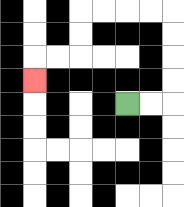{'start': '[5, 4]', 'end': '[1, 3]', 'path_directions': 'R,R,U,U,U,U,L,L,L,L,D,D,L,L,D', 'path_coordinates': '[[5, 4], [6, 4], [7, 4], [7, 3], [7, 2], [7, 1], [7, 0], [6, 0], [5, 0], [4, 0], [3, 0], [3, 1], [3, 2], [2, 2], [1, 2], [1, 3]]'}